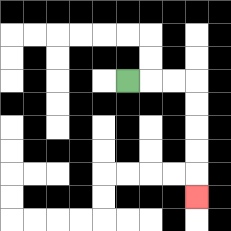{'start': '[5, 3]', 'end': '[8, 8]', 'path_directions': 'R,R,R,D,D,D,D,D', 'path_coordinates': '[[5, 3], [6, 3], [7, 3], [8, 3], [8, 4], [8, 5], [8, 6], [8, 7], [8, 8]]'}